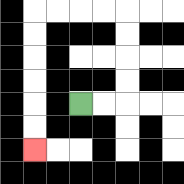{'start': '[3, 4]', 'end': '[1, 6]', 'path_directions': 'R,R,U,U,U,U,L,L,L,L,D,D,D,D,D,D', 'path_coordinates': '[[3, 4], [4, 4], [5, 4], [5, 3], [5, 2], [5, 1], [5, 0], [4, 0], [3, 0], [2, 0], [1, 0], [1, 1], [1, 2], [1, 3], [1, 4], [1, 5], [1, 6]]'}